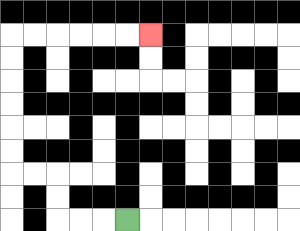{'start': '[5, 9]', 'end': '[6, 1]', 'path_directions': 'L,L,L,U,U,L,L,U,U,U,U,U,U,R,R,R,R,R,R', 'path_coordinates': '[[5, 9], [4, 9], [3, 9], [2, 9], [2, 8], [2, 7], [1, 7], [0, 7], [0, 6], [0, 5], [0, 4], [0, 3], [0, 2], [0, 1], [1, 1], [2, 1], [3, 1], [4, 1], [5, 1], [6, 1]]'}